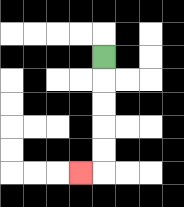{'start': '[4, 2]', 'end': '[3, 7]', 'path_directions': 'D,D,D,D,D,L', 'path_coordinates': '[[4, 2], [4, 3], [4, 4], [4, 5], [4, 6], [4, 7], [3, 7]]'}